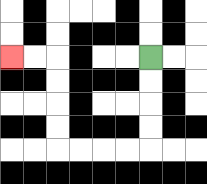{'start': '[6, 2]', 'end': '[0, 2]', 'path_directions': 'D,D,D,D,L,L,L,L,U,U,U,U,L,L', 'path_coordinates': '[[6, 2], [6, 3], [6, 4], [6, 5], [6, 6], [5, 6], [4, 6], [3, 6], [2, 6], [2, 5], [2, 4], [2, 3], [2, 2], [1, 2], [0, 2]]'}